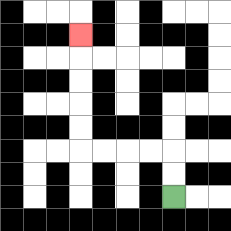{'start': '[7, 8]', 'end': '[3, 1]', 'path_directions': 'U,U,L,L,L,L,U,U,U,U,U', 'path_coordinates': '[[7, 8], [7, 7], [7, 6], [6, 6], [5, 6], [4, 6], [3, 6], [3, 5], [3, 4], [3, 3], [3, 2], [3, 1]]'}